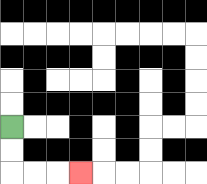{'start': '[0, 5]', 'end': '[3, 7]', 'path_directions': 'D,D,R,R,R', 'path_coordinates': '[[0, 5], [0, 6], [0, 7], [1, 7], [2, 7], [3, 7]]'}